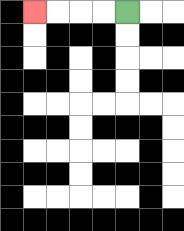{'start': '[5, 0]', 'end': '[1, 0]', 'path_directions': 'L,L,L,L', 'path_coordinates': '[[5, 0], [4, 0], [3, 0], [2, 0], [1, 0]]'}